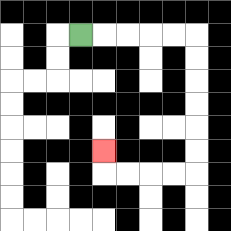{'start': '[3, 1]', 'end': '[4, 6]', 'path_directions': 'R,R,R,R,R,D,D,D,D,D,D,L,L,L,L,U', 'path_coordinates': '[[3, 1], [4, 1], [5, 1], [6, 1], [7, 1], [8, 1], [8, 2], [8, 3], [8, 4], [8, 5], [8, 6], [8, 7], [7, 7], [6, 7], [5, 7], [4, 7], [4, 6]]'}